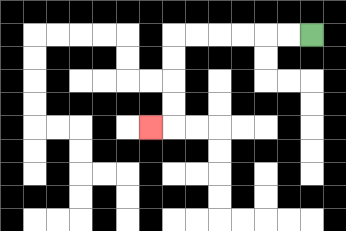{'start': '[13, 1]', 'end': '[6, 5]', 'path_directions': 'L,L,L,L,L,L,D,D,D,D,L', 'path_coordinates': '[[13, 1], [12, 1], [11, 1], [10, 1], [9, 1], [8, 1], [7, 1], [7, 2], [7, 3], [7, 4], [7, 5], [6, 5]]'}